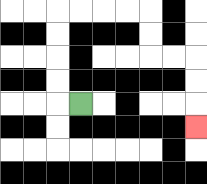{'start': '[3, 4]', 'end': '[8, 5]', 'path_directions': 'L,U,U,U,U,R,R,R,R,D,D,R,R,D,D,D', 'path_coordinates': '[[3, 4], [2, 4], [2, 3], [2, 2], [2, 1], [2, 0], [3, 0], [4, 0], [5, 0], [6, 0], [6, 1], [6, 2], [7, 2], [8, 2], [8, 3], [8, 4], [8, 5]]'}